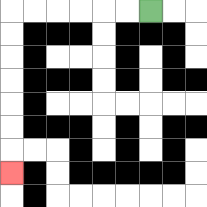{'start': '[6, 0]', 'end': '[0, 7]', 'path_directions': 'L,L,L,L,L,L,D,D,D,D,D,D,D', 'path_coordinates': '[[6, 0], [5, 0], [4, 0], [3, 0], [2, 0], [1, 0], [0, 0], [0, 1], [0, 2], [0, 3], [0, 4], [0, 5], [0, 6], [0, 7]]'}